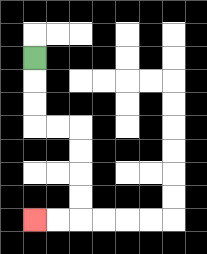{'start': '[1, 2]', 'end': '[1, 9]', 'path_directions': 'D,D,D,R,R,D,D,D,D,L,L', 'path_coordinates': '[[1, 2], [1, 3], [1, 4], [1, 5], [2, 5], [3, 5], [3, 6], [3, 7], [3, 8], [3, 9], [2, 9], [1, 9]]'}